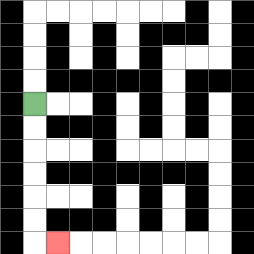{'start': '[1, 4]', 'end': '[2, 10]', 'path_directions': 'D,D,D,D,D,D,R', 'path_coordinates': '[[1, 4], [1, 5], [1, 6], [1, 7], [1, 8], [1, 9], [1, 10], [2, 10]]'}